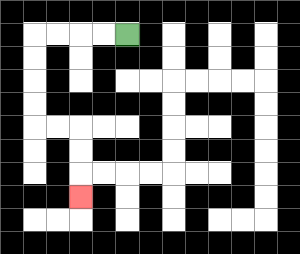{'start': '[5, 1]', 'end': '[3, 8]', 'path_directions': 'L,L,L,L,D,D,D,D,R,R,D,D,D', 'path_coordinates': '[[5, 1], [4, 1], [3, 1], [2, 1], [1, 1], [1, 2], [1, 3], [1, 4], [1, 5], [2, 5], [3, 5], [3, 6], [3, 7], [3, 8]]'}